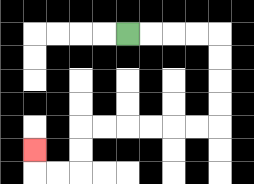{'start': '[5, 1]', 'end': '[1, 6]', 'path_directions': 'R,R,R,R,D,D,D,D,L,L,L,L,L,L,D,D,L,L,U', 'path_coordinates': '[[5, 1], [6, 1], [7, 1], [8, 1], [9, 1], [9, 2], [9, 3], [9, 4], [9, 5], [8, 5], [7, 5], [6, 5], [5, 5], [4, 5], [3, 5], [3, 6], [3, 7], [2, 7], [1, 7], [1, 6]]'}